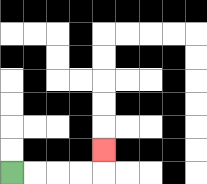{'start': '[0, 7]', 'end': '[4, 6]', 'path_directions': 'R,R,R,R,U', 'path_coordinates': '[[0, 7], [1, 7], [2, 7], [3, 7], [4, 7], [4, 6]]'}